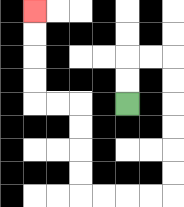{'start': '[5, 4]', 'end': '[1, 0]', 'path_directions': 'U,U,R,R,D,D,D,D,D,D,L,L,L,L,U,U,U,U,L,L,U,U,U,U', 'path_coordinates': '[[5, 4], [5, 3], [5, 2], [6, 2], [7, 2], [7, 3], [7, 4], [7, 5], [7, 6], [7, 7], [7, 8], [6, 8], [5, 8], [4, 8], [3, 8], [3, 7], [3, 6], [3, 5], [3, 4], [2, 4], [1, 4], [1, 3], [1, 2], [1, 1], [1, 0]]'}